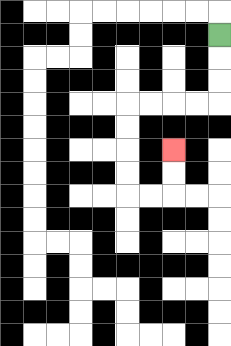{'start': '[9, 1]', 'end': '[7, 6]', 'path_directions': 'D,D,D,L,L,L,L,D,D,D,D,R,R,U,U', 'path_coordinates': '[[9, 1], [9, 2], [9, 3], [9, 4], [8, 4], [7, 4], [6, 4], [5, 4], [5, 5], [5, 6], [5, 7], [5, 8], [6, 8], [7, 8], [7, 7], [7, 6]]'}